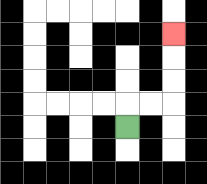{'start': '[5, 5]', 'end': '[7, 1]', 'path_directions': 'U,R,R,U,U,U', 'path_coordinates': '[[5, 5], [5, 4], [6, 4], [7, 4], [7, 3], [7, 2], [7, 1]]'}